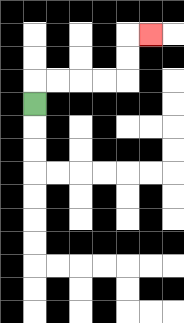{'start': '[1, 4]', 'end': '[6, 1]', 'path_directions': 'U,R,R,R,R,U,U,R', 'path_coordinates': '[[1, 4], [1, 3], [2, 3], [3, 3], [4, 3], [5, 3], [5, 2], [5, 1], [6, 1]]'}